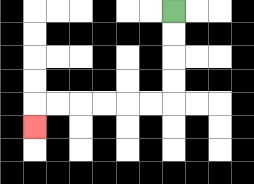{'start': '[7, 0]', 'end': '[1, 5]', 'path_directions': 'D,D,D,D,L,L,L,L,L,L,D', 'path_coordinates': '[[7, 0], [7, 1], [7, 2], [7, 3], [7, 4], [6, 4], [5, 4], [4, 4], [3, 4], [2, 4], [1, 4], [1, 5]]'}